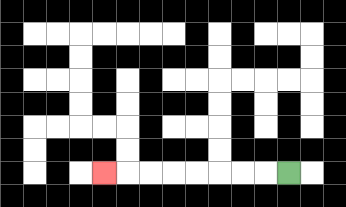{'start': '[12, 7]', 'end': '[4, 7]', 'path_directions': 'L,L,L,L,L,L,L,L', 'path_coordinates': '[[12, 7], [11, 7], [10, 7], [9, 7], [8, 7], [7, 7], [6, 7], [5, 7], [4, 7]]'}